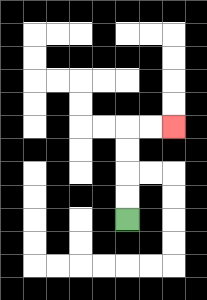{'start': '[5, 9]', 'end': '[7, 5]', 'path_directions': 'U,U,U,U,R,R', 'path_coordinates': '[[5, 9], [5, 8], [5, 7], [5, 6], [5, 5], [6, 5], [7, 5]]'}